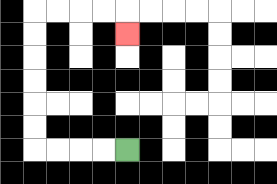{'start': '[5, 6]', 'end': '[5, 1]', 'path_directions': 'L,L,L,L,U,U,U,U,U,U,R,R,R,R,D', 'path_coordinates': '[[5, 6], [4, 6], [3, 6], [2, 6], [1, 6], [1, 5], [1, 4], [1, 3], [1, 2], [1, 1], [1, 0], [2, 0], [3, 0], [4, 0], [5, 0], [5, 1]]'}